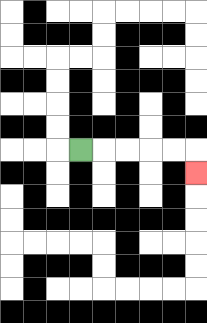{'start': '[3, 6]', 'end': '[8, 7]', 'path_directions': 'R,R,R,R,R,D', 'path_coordinates': '[[3, 6], [4, 6], [5, 6], [6, 6], [7, 6], [8, 6], [8, 7]]'}